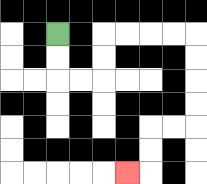{'start': '[2, 1]', 'end': '[5, 7]', 'path_directions': 'D,D,R,R,U,U,R,R,R,R,D,D,D,D,L,L,D,D,L', 'path_coordinates': '[[2, 1], [2, 2], [2, 3], [3, 3], [4, 3], [4, 2], [4, 1], [5, 1], [6, 1], [7, 1], [8, 1], [8, 2], [8, 3], [8, 4], [8, 5], [7, 5], [6, 5], [6, 6], [6, 7], [5, 7]]'}